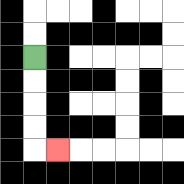{'start': '[1, 2]', 'end': '[2, 6]', 'path_directions': 'D,D,D,D,R', 'path_coordinates': '[[1, 2], [1, 3], [1, 4], [1, 5], [1, 6], [2, 6]]'}